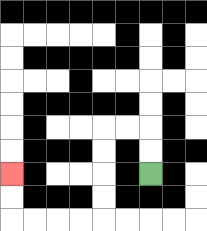{'start': '[6, 7]', 'end': '[0, 7]', 'path_directions': 'U,U,L,L,D,D,D,D,L,L,L,L,U,U', 'path_coordinates': '[[6, 7], [6, 6], [6, 5], [5, 5], [4, 5], [4, 6], [4, 7], [4, 8], [4, 9], [3, 9], [2, 9], [1, 9], [0, 9], [0, 8], [0, 7]]'}